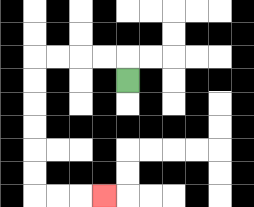{'start': '[5, 3]', 'end': '[4, 8]', 'path_directions': 'U,L,L,L,L,D,D,D,D,D,D,R,R,R', 'path_coordinates': '[[5, 3], [5, 2], [4, 2], [3, 2], [2, 2], [1, 2], [1, 3], [1, 4], [1, 5], [1, 6], [1, 7], [1, 8], [2, 8], [3, 8], [4, 8]]'}